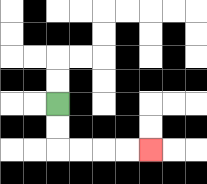{'start': '[2, 4]', 'end': '[6, 6]', 'path_directions': 'D,D,R,R,R,R', 'path_coordinates': '[[2, 4], [2, 5], [2, 6], [3, 6], [4, 6], [5, 6], [6, 6]]'}